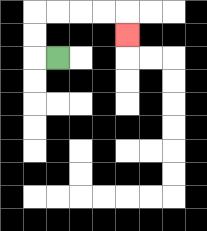{'start': '[2, 2]', 'end': '[5, 1]', 'path_directions': 'L,U,U,R,R,R,R,D', 'path_coordinates': '[[2, 2], [1, 2], [1, 1], [1, 0], [2, 0], [3, 0], [4, 0], [5, 0], [5, 1]]'}